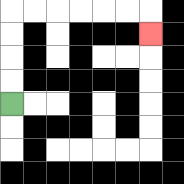{'start': '[0, 4]', 'end': '[6, 1]', 'path_directions': 'U,U,U,U,R,R,R,R,R,R,D', 'path_coordinates': '[[0, 4], [0, 3], [0, 2], [0, 1], [0, 0], [1, 0], [2, 0], [3, 0], [4, 0], [5, 0], [6, 0], [6, 1]]'}